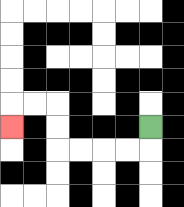{'start': '[6, 5]', 'end': '[0, 5]', 'path_directions': 'D,L,L,L,L,U,U,L,L,D', 'path_coordinates': '[[6, 5], [6, 6], [5, 6], [4, 6], [3, 6], [2, 6], [2, 5], [2, 4], [1, 4], [0, 4], [0, 5]]'}